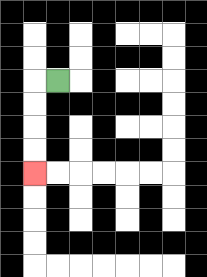{'start': '[2, 3]', 'end': '[1, 7]', 'path_directions': 'L,D,D,D,D', 'path_coordinates': '[[2, 3], [1, 3], [1, 4], [1, 5], [1, 6], [1, 7]]'}